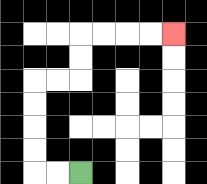{'start': '[3, 7]', 'end': '[7, 1]', 'path_directions': 'L,L,U,U,U,U,R,R,U,U,R,R,R,R', 'path_coordinates': '[[3, 7], [2, 7], [1, 7], [1, 6], [1, 5], [1, 4], [1, 3], [2, 3], [3, 3], [3, 2], [3, 1], [4, 1], [5, 1], [6, 1], [7, 1]]'}